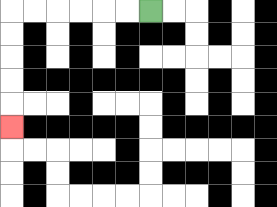{'start': '[6, 0]', 'end': '[0, 5]', 'path_directions': 'L,L,L,L,L,L,D,D,D,D,D', 'path_coordinates': '[[6, 0], [5, 0], [4, 0], [3, 0], [2, 0], [1, 0], [0, 0], [0, 1], [0, 2], [0, 3], [0, 4], [0, 5]]'}